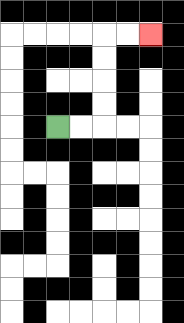{'start': '[2, 5]', 'end': '[6, 1]', 'path_directions': 'R,R,U,U,U,U,R,R', 'path_coordinates': '[[2, 5], [3, 5], [4, 5], [4, 4], [4, 3], [4, 2], [4, 1], [5, 1], [6, 1]]'}